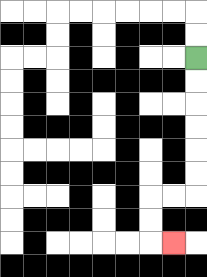{'start': '[8, 2]', 'end': '[7, 10]', 'path_directions': 'D,D,D,D,D,D,L,L,D,D,R', 'path_coordinates': '[[8, 2], [8, 3], [8, 4], [8, 5], [8, 6], [8, 7], [8, 8], [7, 8], [6, 8], [6, 9], [6, 10], [7, 10]]'}